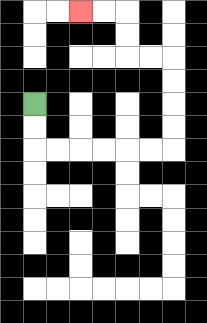{'start': '[1, 4]', 'end': '[3, 0]', 'path_directions': 'D,D,R,R,R,R,R,R,U,U,U,U,L,L,U,U,L,L', 'path_coordinates': '[[1, 4], [1, 5], [1, 6], [2, 6], [3, 6], [4, 6], [5, 6], [6, 6], [7, 6], [7, 5], [7, 4], [7, 3], [7, 2], [6, 2], [5, 2], [5, 1], [5, 0], [4, 0], [3, 0]]'}